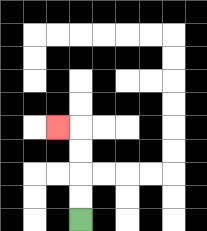{'start': '[3, 9]', 'end': '[2, 5]', 'path_directions': 'U,U,U,U,L', 'path_coordinates': '[[3, 9], [3, 8], [3, 7], [3, 6], [3, 5], [2, 5]]'}